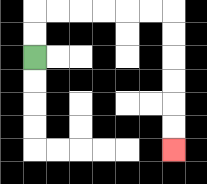{'start': '[1, 2]', 'end': '[7, 6]', 'path_directions': 'U,U,R,R,R,R,R,R,D,D,D,D,D,D', 'path_coordinates': '[[1, 2], [1, 1], [1, 0], [2, 0], [3, 0], [4, 0], [5, 0], [6, 0], [7, 0], [7, 1], [7, 2], [7, 3], [7, 4], [7, 5], [7, 6]]'}